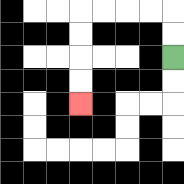{'start': '[7, 2]', 'end': '[3, 4]', 'path_directions': 'U,U,L,L,L,L,D,D,D,D', 'path_coordinates': '[[7, 2], [7, 1], [7, 0], [6, 0], [5, 0], [4, 0], [3, 0], [3, 1], [3, 2], [3, 3], [3, 4]]'}